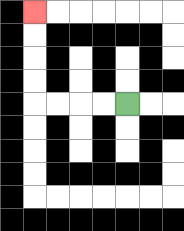{'start': '[5, 4]', 'end': '[1, 0]', 'path_directions': 'L,L,L,L,U,U,U,U', 'path_coordinates': '[[5, 4], [4, 4], [3, 4], [2, 4], [1, 4], [1, 3], [1, 2], [1, 1], [1, 0]]'}